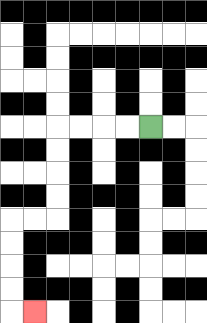{'start': '[6, 5]', 'end': '[1, 13]', 'path_directions': 'L,L,L,L,D,D,D,D,L,L,D,D,D,D,R', 'path_coordinates': '[[6, 5], [5, 5], [4, 5], [3, 5], [2, 5], [2, 6], [2, 7], [2, 8], [2, 9], [1, 9], [0, 9], [0, 10], [0, 11], [0, 12], [0, 13], [1, 13]]'}